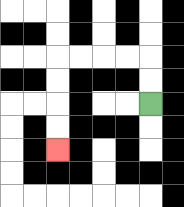{'start': '[6, 4]', 'end': '[2, 6]', 'path_directions': 'U,U,L,L,L,L,D,D,D,D', 'path_coordinates': '[[6, 4], [6, 3], [6, 2], [5, 2], [4, 2], [3, 2], [2, 2], [2, 3], [2, 4], [2, 5], [2, 6]]'}